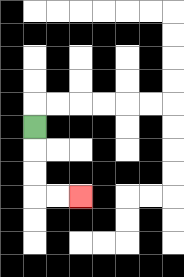{'start': '[1, 5]', 'end': '[3, 8]', 'path_directions': 'D,D,D,R,R', 'path_coordinates': '[[1, 5], [1, 6], [1, 7], [1, 8], [2, 8], [3, 8]]'}